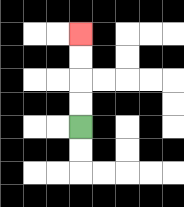{'start': '[3, 5]', 'end': '[3, 1]', 'path_directions': 'U,U,U,U', 'path_coordinates': '[[3, 5], [3, 4], [3, 3], [3, 2], [3, 1]]'}